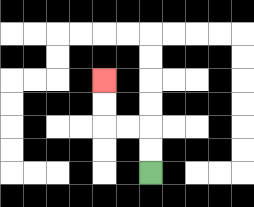{'start': '[6, 7]', 'end': '[4, 3]', 'path_directions': 'U,U,L,L,U,U', 'path_coordinates': '[[6, 7], [6, 6], [6, 5], [5, 5], [4, 5], [4, 4], [4, 3]]'}